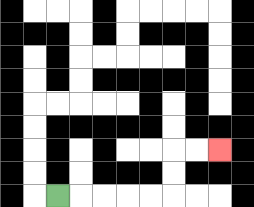{'start': '[2, 8]', 'end': '[9, 6]', 'path_directions': 'R,R,R,R,R,U,U,R,R', 'path_coordinates': '[[2, 8], [3, 8], [4, 8], [5, 8], [6, 8], [7, 8], [7, 7], [7, 6], [8, 6], [9, 6]]'}